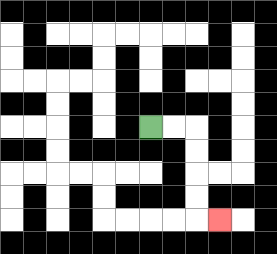{'start': '[6, 5]', 'end': '[9, 9]', 'path_directions': 'R,R,D,D,D,D,R', 'path_coordinates': '[[6, 5], [7, 5], [8, 5], [8, 6], [8, 7], [8, 8], [8, 9], [9, 9]]'}